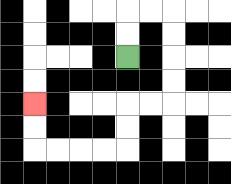{'start': '[5, 2]', 'end': '[1, 4]', 'path_directions': 'U,U,R,R,D,D,D,D,L,L,D,D,L,L,L,L,U,U', 'path_coordinates': '[[5, 2], [5, 1], [5, 0], [6, 0], [7, 0], [7, 1], [7, 2], [7, 3], [7, 4], [6, 4], [5, 4], [5, 5], [5, 6], [4, 6], [3, 6], [2, 6], [1, 6], [1, 5], [1, 4]]'}